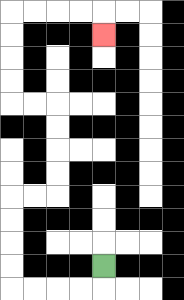{'start': '[4, 11]', 'end': '[4, 1]', 'path_directions': 'D,L,L,L,L,U,U,U,U,R,R,U,U,U,U,L,L,U,U,U,U,R,R,R,R,D', 'path_coordinates': '[[4, 11], [4, 12], [3, 12], [2, 12], [1, 12], [0, 12], [0, 11], [0, 10], [0, 9], [0, 8], [1, 8], [2, 8], [2, 7], [2, 6], [2, 5], [2, 4], [1, 4], [0, 4], [0, 3], [0, 2], [0, 1], [0, 0], [1, 0], [2, 0], [3, 0], [4, 0], [4, 1]]'}